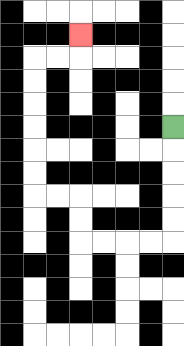{'start': '[7, 5]', 'end': '[3, 1]', 'path_directions': 'D,D,D,D,D,L,L,L,L,U,U,L,L,U,U,U,U,U,U,R,R,U', 'path_coordinates': '[[7, 5], [7, 6], [7, 7], [7, 8], [7, 9], [7, 10], [6, 10], [5, 10], [4, 10], [3, 10], [3, 9], [3, 8], [2, 8], [1, 8], [1, 7], [1, 6], [1, 5], [1, 4], [1, 3], [1, 2], [2, 2], [3, 2], [3, 1]]'}